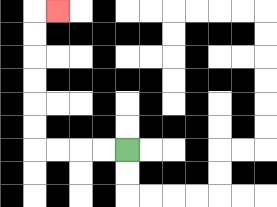{'start': '[5, 6]', 'end': '[2, 0]', 'path_directions': 'L,L,L,L,U,U,U,U,U,U,R', 'path_coordinates': '[[5, 6], [4, 6], [3, 6], [2, 6], [1, 6], [1, 5], [1, 4], [1, 3], [1, 2], [1, 1], [1, 0], [2, 0]]'}